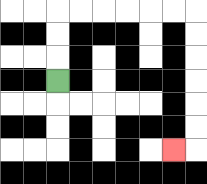{'start': '[2, 3]', 'end': '[7, 6]', 'path_directions': 'U,U,U,R,R,R,R,R,R,D,D,D,D,D,D,L', 'path_coordinates': '[[2, 3], [2, 2], [2, 1], [2, 0], [3, 0], [4, 0], [5, 0], [6, 0], [7, 0], [8, 0], [8, 1], [8, 2], [8, 3], [8, 4], [8, 5], [8, 6], [7, 6]]'}